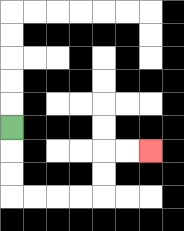{'start': '[0, 5]', 'end': '[6, 6]', 'path_directions': 'D,D,D,R,R,R,R,U,U,R,R', 'path_coordinates': '[[0, 5], [0, 6], [0, 7], [0, 8], [1, 8], [2, 8], [3, 8], [4, 8], [4, 7], [4, 6], [5, 6], [6, 6]]'}